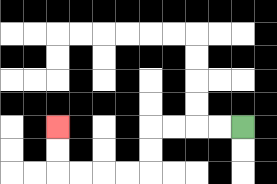{'start': '[10, 5]', 'end': '[2, 5]', 'path_directions': 'L,L,L,L,D,D,L,L,L,L,U,U', 'path_coordinates': '[[10, 5], [9, 5], [8, 5], [7, 5], [6, 5], [6, 6], [6, 7], [5, 7], [4, 7], [3, 7], [2, 7], [2, 6], [2, 5]]'}